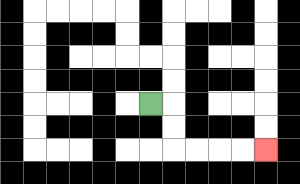{'start': '[6, 4]', 'end': '[11, 6]', 'path_directions': 'R,D,D,R,R,R,R', 'path_coordinates': '[[6, 4], [7, 4], [7, 5], [7, 6], [8, 6], [9, 6], [10, 6], [11, 6]]'}